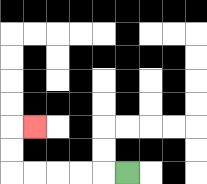{'start': '[5, 7]', 'end': '[1, 5]', 'path_directions': 'L,L,L,L,L,U,U,R', 'path_coordinates': '[[5, 7], [4, 7], [3, 7], [2, 7], [1, 7], [0, 7], [0, 6], [0, 5], [1, 5]]'}